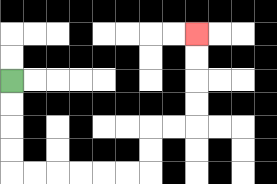{'start': '[0, 3]', 'end': '[8, 1]', 'path_directions': 'D,D,D,D,R,R,R,R,R,R,U,U,R,R,U,U,U,U', 'path_coordinates': '[[0, 3], [0, 4], [0, 5], [0, 6], [0, 7], [1, 7], [2, 7], [3, 7], [4, 7], [5, 7], [6, 7], [6, 6], [6, 5], [7, 5], [8, 5], [8, 4], [8, 3], [8, 2], [8, 1]]'}